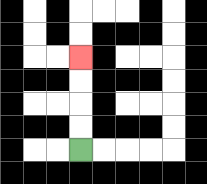{'start': '[3, 6]', 'end': '[3, 2]', 'path_directions': 'U,U,U,U', 'path_coordinates': '[[3, 6], [3, 5], [3, 4], [3, 3], [3, 2]]'}